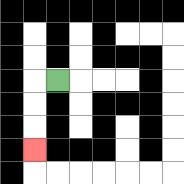{'start': '[2, 3]', 'end': '[1, 6]', 'path_directions': 'L,D,D,D', 'path_coordinates': '[[2, 3], [1, 3], [1, 4], [1, 5], [1, 6]]'}